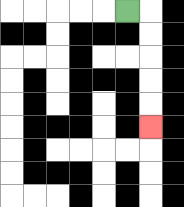{'start': '[5, 0]', 'end': '[6, 5]', 'path_directions': 'R,D,D,D,D,D', 'path_coordinates': '[[5, 0], [6, 0], [6, 1], [6, 2], [6, 3], [6, 4], [6, 5]]'}